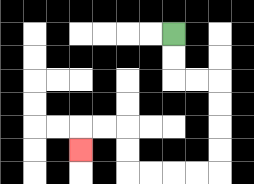{'start': '[7, 1]', 'end': '[3, 6]', 'path_directions': 'D,D,R,R,D,D,D,D,L,L,L,L,U,U,L,L,D', 'path_coordinates': '[[7, 1], [7, 2], [7, 3], [8, 3], [9, 3], [9, 4], [9, 5], [9, 6], [9, 7], [8, 7], [7, 7], [6, 7], [5, 7], [5, 6], [5, 5], [4, 5], [3, 5], [3, 6]]'}